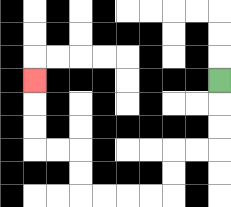{'start': '[9, 3]', 'end': '[1, 3]', 'path_directions': 'D,D,D,L,L,D,D,L,L,L,L,U,U,L,L,U,U,U', 'path_coordinates': '[[9, 3], [9, 4], [9, 5], [9, 6], [8, 6], [7, 6], [7, 7], [7, 8], [6, 8], [5, 8], [4, 8], [3, 8], [3, 7], [3, 6], [2, 6], [1, 6], [1, 5], [1, 4], [1, 3]]'}